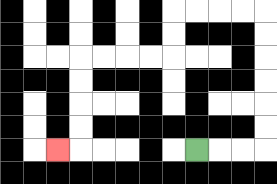{'start': '[8, 6]', 'end': '[2, 6]', 'path_directions': 'R,R,R,U,U,U,U,U,U,L,L,L,L,D,D,L,L,L,L,D,D,D,D,L', 'path_coordinates': '[[8, 6], [9, 6], [10, 6], [11, 6], [11, 5], [11, 4], [11, 3], [11, 2], [11, 1], [11, 0], [10, 0], [9, 0], [8, 0], [7, 0], [7, 1], [7, 2], [6, 2], [5, 2], [4, 2], [3, 2], [3, 3], [3, 4], [3, 5], [3, 6], [2, 6]]'}